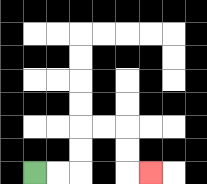{'start': '[1, 7]', 'end': '[6, 7]', 'path_directions': 'R,R,U,U,R,R,D,D,R', 'path_coordinates': '[[1, 7], [2, 7], [3, 7], [3, 6], [3, 5], [4, 5], [5, 5], [5, 6], [5, 7], [6, 7]]'}